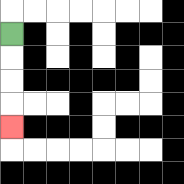{'start': '[0, 1]', 'end': '[0, 5]', 'path_directions': 'D,D,D,D', 'path_coordinates': '[[0, 1], [0, 2], [0, 3], [0, 4], [0, 5]]'}